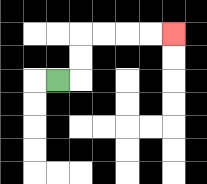{'start': '[2, 3]', 'end': '[7, 1]', 'path_directions': 'R,U,U,R,R,R,R', 'path_coordinates': '[[2, 3], [3, 3], [3, 2], [3, 1], [4, 1], [5, 1], [6, 1], [7, 1]]'}